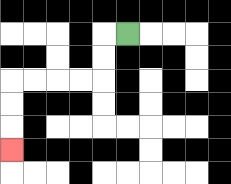{'start': '[5, 1]', 'end': '[0, 6]', 'path_directions': 'L,D,D,L,L,L,L,D,D,D', 'path_coordinates': '[[5, 1], [4, 1], [4, 2], [4, 3], [3, 3], [2, 3], [1, 3], [0, 3], [0, 4], [0, 5], [0, 6]]'}